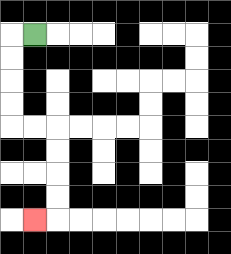{'start': '[1, 1]', 'end': '[1, 9]', 'path_directions': 'L,D,D,D,D,R,R,D,D,D,D,L', 'path_coordinates': '[[1, 1], [0, 1], [0, 2], [0, 3], [0, 4], [0, 5], [1, 5], [2, 5], [2, 6], [2, 7], [2, 8], [2, 9], [1, 9]]'}